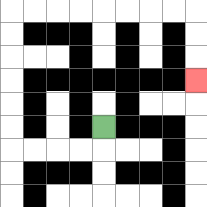{'start': '[4, 5]', 'end': '[8, 3]', 'path_directions': 'D,L,L,L,L,U,U,U,U,U,U,R,R,R,R,R,R,R,R,D,D,D', 'path_coordinates': '[[4, 5], [4, 6], [3, 6], [2, 6], [1, 6], [0, 6], [0, 5], [0, 4], [0, 3], [0, 2], [0, 1], [0, 0], [1, 0], [2, 0], [3, 0], [4, 0], [5, 0], [6, 0], [7, 0], [8, 0], [8, 1], [8, 2], [8, 3]]'}